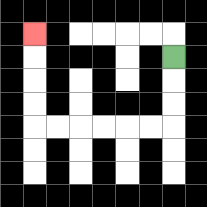{'start': '[7, 2]', 'end': '[1, 1]', 'path_directions': 'D,D,D,L,L,L,L,L,L,U,U,U,U', 'path_coordinates': '[[7, 2], [7, 3], [7, 4], [7, 5], [6, 5], [5, 5], [4, 5], [3, 5], [2, 5], [1, 5], [1, 4], [1, 3], [1, 2], [1, 1]]'}